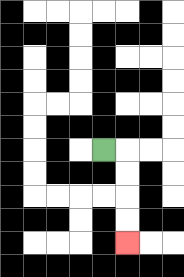{'start': '[4, 6]', 'end': '[5, 10]', 'path_directions': 'R,D,D,D,D', 'path_coordinates': '[[4, 6], [5, 6], [5, 7], [5, 8], [5, 9], [5, 10]]'}